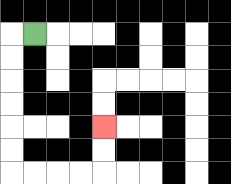{'start': '[1, 1]', 'end': '[4, 5]', 'path_directions': 'L,D,D,D,D,D,D,R,R,R,R,U,U', 'path_coordinates': '[[1, 1], [0, 1], [0, 2], [0, 3], [0, 4], [0, 5], [0, 6], [0, 7], [1, 7], [2, 7], [3, 7], [4, 7], [4, 6], [4, 5]]'}